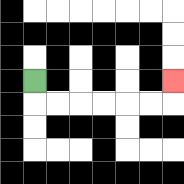{'start': '[1, 3]', 'end': '[7, 3]', 'path_directions': 'D,R,R,R,R,R,R,U', 'path_coordinates': '[[1, 3], [1, 4], [2, 4], [3, 4], [4, 4], [5, 4], [6, 4], [7, 4], [7, 3]]'}